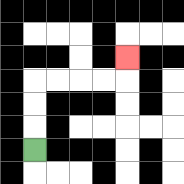{'start': '[1, 6]', 'end': '[5, 2]', 'path_directions': 'U,U,U,R,R,R,R,U', 'path_coordinates': '[[1, 6], [1, 5], [1, 4], [1, 3], [2, 3], [3, 3], [4, 3], [5, 3], [5, 2]]'}